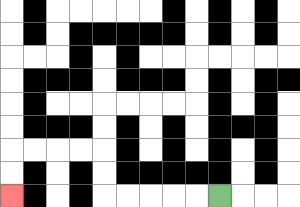{'start': '[9, 8]', 'end': '[0, 8]', 'path_directions': 'L,L,L,L,L,U,U,L,L,L,L,D,D', 'path_coordinates': '[[9, 8], [8, 8], [7, 8], [6, 8], [5, 8], [4, 8], [4, 7], [4, 6], [3, 6], [2, 6], [1, 6], [0, 6], [0, 7], [0, 8]]'}